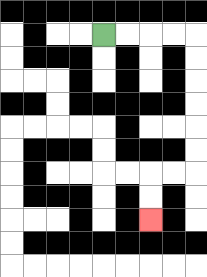{'start': '[4, 1]', 'end': '[6, 9]', 'path_directions': 'R,R,R,R,D,D,D,D,D,D,L,L,D,D', 'path_coordinates': '[[4, 1], [5, 1], [6, 1], [7, 1], [8, 1], [8, 2], [8, 3], [8, 4], [8, 5], [8, 6], [8, 7], [7, 7], [6, 7], [6, 8], [6, 9]]'}